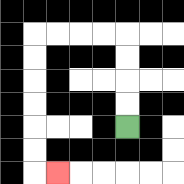{'start': '[5, 5]', 'end': '[2, 7]', 'path_directions': 'U,U,U,U,L,L,L,L,D,D,D,D,D,D,R', 'path_coordinates': '[[5, 5], [5, 4], [5, 3], [5, 2], [5, 1], [4, 1], [3, 1], [2, 1], [1, 1], [1, 2], [1, 3], [1, 4], [1, 5], [1, 6], [1, 7], [2, 7]]'}